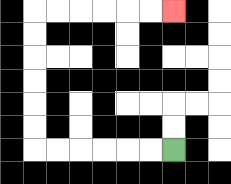{'start': '[7, 6]', 'end': '[7, 0]', 'path_directions': 'L,L,L,L,L,L,U,U,U,U,U,U,R,R,R,R,R,R', 'path_coordinates': '[[7, 6], [6, 6], [5, 6], [4, 6], [3, 6], [2, 6], [1, 6], [1, 5], [1, 4], [1, 3], [1, 2], [1, 1], [1, 0], [2, 0], [3, 0], [4, 0], [5, 0], [6, 0], [7, 0]]'}